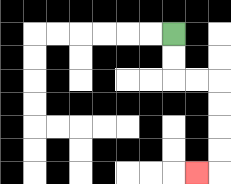{'start': '[7, 1]', 'end': '[8, 7]', 'path_directions': 'D,D,R,R,D,D,D,D,L', 'path_coordinates': '[[7, 1], [7, 2], [7, 3], [8, 3], [9, 3], [9, 4], [9, 5], [9, 6], [9, 7], [8, 7]]'}